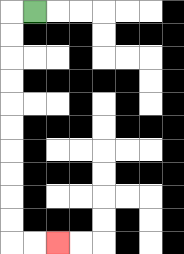{'start': '[1, 0]', 'end': '[2, 10]', 'path_directions': 'L,D,D,D,D,D,D,D,D,D,D,R,R', 'path_coordinates': '[[1, 0], [0, 0], [0, 1], [0, 2], [0, 3], [0, 4], [0, 5], [0, 6], [0, 7], [0, 8], [0, 9], [0, 10], [1, 10], [2, 10]]'}